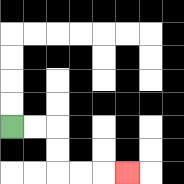{'start': '[0, 5]', 'end': '[5, 7]', 'path_directions': 'R,R,D,D,R,R,R', 'path_coordinates': '[[0, 5], [1, 5], [2, 5], [2, 6], [2, 7], [3, 7], [4, 7], [5, 7]]'}